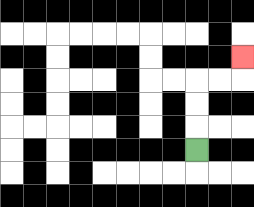{'start': '[8, 6]', 'end': '[10, 2]', 'path_directions': 'U,U,U,R,R,U', 'path_coordinates': '[[8, 6], [8, 5], [8, 4], [8, 3], [9, 3], [10, 3], [10, 2]]'}